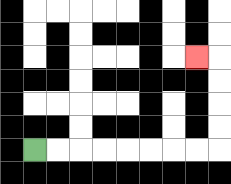{'start': '[1, 6]', 'end': '[8, 2]', 'path_directions': 'R,R,R,R,R,R,R,R,U,U,U,U,L', 'path_coordinates': '[[1, 6], [2, 6], [3, 6], [4, 6], [5, 6], [6, 6], [7, 6], [8, 6], [9, 6], [9, 5], [9, 4], [9, 3], [9, 2], [8, 2]]'}